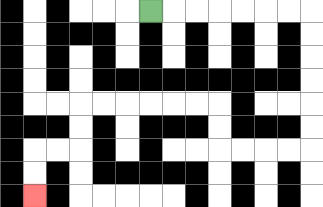{'start': '[6, 0]', 'end': '[1, 8]', 'path_directions': 'R,R,R,R,R,R,R,D,D,D,D,D,D,L,L,L,L,U,U,L,L,L,L,L,L,D,D,L,L,D,D', 'path_coordinates': '[[6, 0], [7, 0], [8, 0], [9, 0], [10, 0], [11, 0], [12, 0], [13, 0], [13, 1], [13, 2], [13, 3], [13, 4], [13, 5], [13, 6], [12, 6], [11, 6], [10, 6], [9, 6], [9, 5], [9, 4], [8, 4], [7, 4], [6, 4], [5, 4], [4, 4], [3, 4], [3, 5], [3, 6], [2, 6], [1, 6], [1, 7], [1, 8]]'}